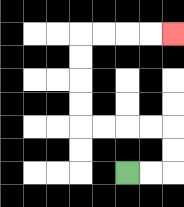{'start': '[5, 7]', 'end': '[7, 1]', 'path_directions': 'R,R,U,U,L,L,L,L,U,U,U,U,R,R,R,R', 'path_coordinates': '[[5, 7], [6, 7], [7, 7], [7, 6], [7, 5], [6, 5], [5, 5], [4, 5], [3, 5], [3, 4], [3, 3], [3, 2], [3, 1], [4, 1], [5, 1], [6, 1], [7, 1]]'}